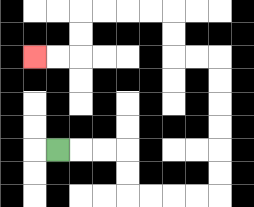{'start': '[2, 6]', 'end': '[1, 2]', 'path_directions': 'R,R,R,D,D,R,R,R,R,U,U,U,U,U,U,L,L,U,U,L,L,L,L,D,D,L,L', 'path_coordinates': '[[2, 6], [3, 6], [4, 6], [5, 6], [5, 7], [5, 8], [6, 8], [7, 8], [8, 8], [9, 8], [9, 7], [9, 6], [9, 5], [9, 4], [9, 3], [9, 2], [8, 2], [7, 2], [7, 1], [7, 0], [6, 0], [5, 0], [4, 0], [3, 0], [3, 1], [3, 2], [2, 2], [1, 2]]'}